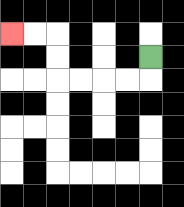{'start': '[6, 2]', 'end': '[0, 1]', 'path_directions': 'D,L,L,L,L,U,U,L,L', 'path_coordinates': '[[6, 2], [6, 3], [5, 3], [4, 3], [3, 3], [2, 3], [2, 2], [2, 1], [1, 1], [0, 1]]'}